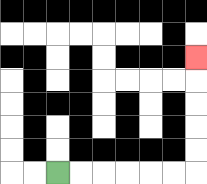{'start': '[2, 7]', 'end': '[8, 2]', 'path_directions': 'R,R,R,R,R,R,U,U,U,U,U', 'path_coordinates': '[[2, 7], [3, 7], [4, 7], [5, 7], [6, 7], [7, 7], [8, 7], [8, 6], [8, 5], [8, 4], [8, 3], [8, 2]]'}